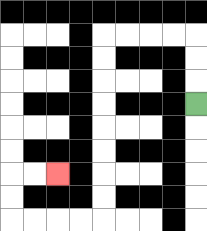{'start': '[8, 4]', 'end': '[2, 7]', 'path_directions': 'U,U,U,L,L,L,L,D,D,D,D,D,D,D,D,L,L,L,L,U,U,R,R', 'path_coordinates': '[[8, 4], [8, 3], [8, 2], [8, 1], [7, 1], [6, 1], [5, 1], [4, 1], [4, 2], [4, 3], [4, 4], [4, 5], [4, 6], [4, 7], [4, 8], [4, 9], [3, 9], [2, 9], [1, 9], [0, 9], [0, 8], [0, 7], [1, 7], [2, 7]]'}